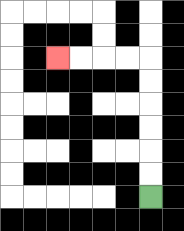{'start': '[6, 8]', 'end': '[2, 2]', 'path_directions': 'U,U,U,U,U,U,L,L,L,L', 'path_coordinates': '[[6, 8], [6, 7], [6, 6], [6, 5], [6, 4], [6, 3], [6, 2], [5, 2], [4, 2], [3, 2], [2, 2]]'}